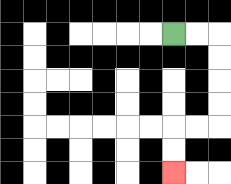{'start': '[7, 1]', 'end': '[7, 7]', 'path_directions': 'R,R,D,D,D,D,L,L,D,D', 'path_coordinates': '[[7, 1], [8, 1], [9, 1], [9, 2], [9, 3], [9, 4], [9, 5], [8, 5], [7, 5], [7, 6], [7, 7]]'}